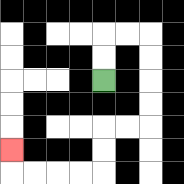{'start': '[4, 3]', 'end': '[0, 6]', 'path_directions': 'U,U,R,R,D,D,D,D,L,L,D,D,L,L,L,L,U', 'path_coordinates': '[[4, 3], [4, 2], [4, 1], [5, 1], [6, 1], [6, 2], [6, 3], [6, 4], [6, 5], [5, 5], [4, 5], [4, 6], [4, 7], [3, 7], [2, 7], [1, 7], [0, 7], [0, 6]]'}